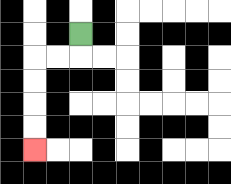{'start': '[3, 1]', 'end': '[1, 6]', 'path_directions': 'D,L,L,D,D,D,D', 'path_coordinates': '[[3, 1], [3, 2], [2, 2], [1, 2], [1, 3], [1, 4], [1, 5], [1, 6]]'}